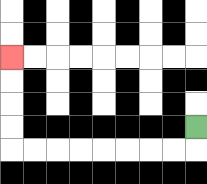{'start': '[8, 5]', 'end': '[0, 2]', 'path_directions': 'D,L,L,L,L,L,L,L,L,U,U,U,U', 'path_coordinates': '[[8, 5], [8, 6], [7, 6], [6, 6], [5, 6], [4, 6], [3, 6], [2, 6], [1, 6], [0, 6], [0, 5], [0, 4], [0, 3], [0, 2]]'}